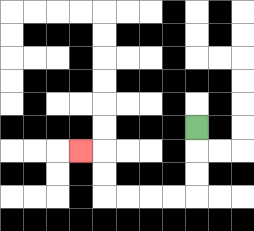{'start': '[8, 5]', 'end': '[3, 6]', 'path_directions': 'D,D,D,L,L,L,L,U,U,L', 'path_coordinates': '[[8, 5], [8, 6], [8, 7], [8, 8], [7, 8], [6, 8], [5, 8], [4, 8], [4, 7], [4, 6], [3, 6]]'}